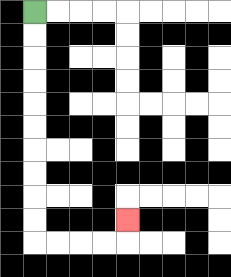{'start': '[1, 0]', 'end': '[5, 9]', 'path_directions': 'D,D,D,D,D,D,D,D,D,D,R,R,R,R,U', 'path_coordinates': '[[1, 0], [1, 1], [1, 2], [1, 3], [1, 4], [1, 5], [1, 6], [1, 7], [1, 8], [1, 9], [1, 10], [2, 10], [3, 10], [4, 10], [5, 10], [5, 9]]'}